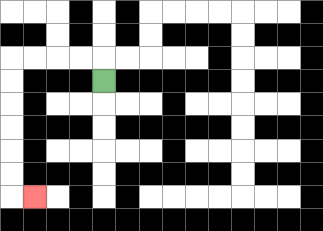{'start': '[4, 3]', 'end': '[1, 8]', 'path_directions': 'U,L,L,L,L,D,D,D,D,D,D,R', 'path_coordinates': '[[4, 3], [4, 2], [3, 2], [2, 2], [1, 2], [0, 2], [0, 3], [0, 4], [0, 5], [0, 6], [0, 7], [0, 8], [1, 8]]'}